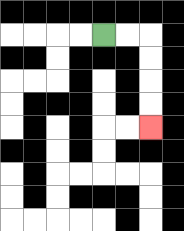{'start': '[4, 1]', 'end': '[6, 5]', 'path_directions': 'R,R,D,D,D,D', 'path_coordinates': '[[4, 1], [5, 1], [6, 1], [6, 2], [6, 3], [6, 4], [6, 5]]'}